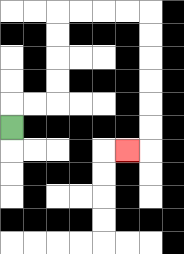{'start': '[0, 5]', 'end': '[5, 6]', 'path_directions': 'U,R,R,U,U,U,U,R,R,R,R,D,D,D,D,D,D,L', 'path_coordinates': '[[0, 5], [0, 4], [1, 4], [2, 4], [2, 3], [2, 2], [2, 1], [2, 0], [3, 0], [4, 0], [5, 0], [6, 0], [6, 1], [6, 2], [6, 3], [6, 4], [6, 5], [6, 6], [5, 6]]'}